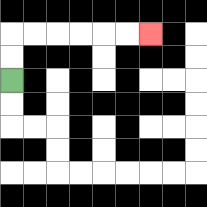{'start': '[0, 3]', 'end': '[6, 1]', 'path_directions': 'U,U,R,R,R,R,R,R', 'path_coordinates': '[[0, 3], [0, 2], [0, 1], [1, 1], [2, 1], [3, 1], [4, 1], [5, 1], [6, 1]]'}